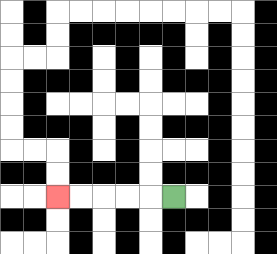{'start': '[7, 8]', 'end': '[2, 8]', 'path_directions': 'L,L,L,L,L', 'path_coordinates': '[[7, 8], [6, 8], [5, 8], [4, 8], [3, 8], [2, 8]]'}